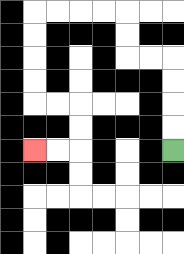{'start': '[7, 6]', 'end': '[1, 6]', 'path_directions': 'U,U,U,U,L,L,U,U,L,L,L,L,D,D,D,D,R,R,D,D,L,L', 'path_coordinates': '[[7, 6], [7, 5], [7, 4], [7, 3], [7, 2], [6, 2], [5, 2], [5, 1], [5, 0], [4, 0], [3, 0], [2, 0], [1, 0], [1, 1], [1, 2], [1, 3], [1, 4], [2, 4], [3, 4], [3, 5], [3, 6], [2, 6], [1, 6]]'}